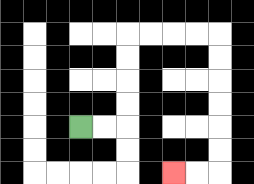{'start': '[3, 5]', 'end': '[7, 7]', 'path_directions': 'R,R,U,U,U,U,R,R,R,R,D,D,D,D,D,D,L,L', 'path_coordinates': '[[3, 5], [4, 5], [5, 5], [5, 4], [5, 3], [5, 2], [5, 1], [6, 1], [7, 1], [8, 1], [9, 1], [9, 2], [9, 3], [9, 4], [9, 5], [9, 6], [9, 7], [8, 7], [7, 7]]'}